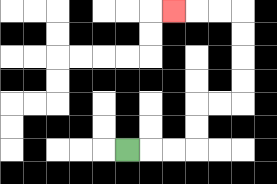{'start': '[5, 6]', 'end': '[7, 0]', 'path_directions': 'R,R,R,U,U,R,R,U,U,U,U,L,L,L', 'path_coordinates': '[[5, 6], [6, 6], [7, 6], [8, 6], [8, 5], [8, 4], [9, 4], [10, 4], [10, 3], [10, 2], [10, 1], [10, 0], [9, 0], [8, 0], [7, 0]]'}